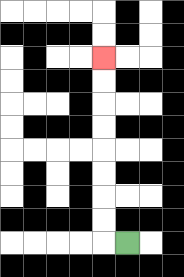{'start': '[5, 10]', 'end': '[4, 2]', 'path_directions': 'L,U,U,U,U,U,U,U,U', 'path_coordinates': '[[5, 10], [4, 10], [4, 9], [4, 8], [4, 7], [4, 6], [4, 5], [4, 4], [4, 3], [4, 2]]'}